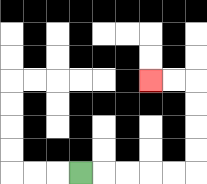{'start': '[3, 7]', 'end': '[6, 3]', 'path_directions': 'R,R,R,R,R,U,U,U,U,L,L', 'path_coordinates': '[[3, 7], [4, 7], [5, 7], [6, 7], [7, 7], [8, 7], [8, 6], [8, 5], [8, 4], [8, 3], [7, 3], [6, 3]]'}